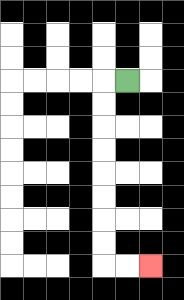{'start': '[5, 3]', 'end': '[6, 11]', 'path_directions': 'L,D,D,D,D,D,D,D,D,R,R', 'path_coordinates': '[[5, 3], [4, 3], [4, 4], [4, 5], [4, 6], [4, 7], [4, 8], [4, 9], [4, 10], [4, 11], [5, 11], [6, 11]]'}